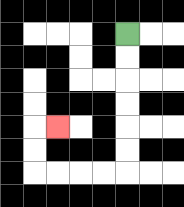{'start': '[5, 1]', 'end': '[2, 5]', 'path_directions': 'D,D,D,D,D,D,L,L,L,L,U,U,R', 'path_coordinates': '[[5, 1], [5, 2], [5, 3], [5, 4], [5, 5], [5, 6], [5, 7], [4, 7], [3, 7], [2, 7], [1, 7], [1, 6], [1, 5], [2, 5]]'}